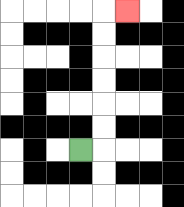{'start': '[3, 6]', 'end': '[5, 0]', 'path_directions': 'R,U,U,U,U,U,U,R', 'path_coordinates': '[[3, 6], [4, 6], [4, 5], [4, 4], [4, 3], [4, 2], [4, 1], [4, 0], [5, 0]]'}